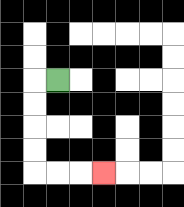{'start': '[2, 3]', 'end': '[4, 7]', 'path_directions': 'L,D,D,D,D,R,R,R', 'path_coordinates': '[[2, 3], [1, 3], [1, 4], [1, 5], [1, 6], [1, 7], [2, 7], [3, 7], [4, 7]]'}